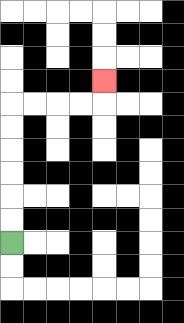{'start': '[0, 10]', 'end': '[4, 3]', 'path_directions': 'U,U,U,U,U,U,R,R,R,R,U', 'path_coordinates': '[[0, 10], [0, 9], [0, 8], [0, 7], [0, 6], [0, 5], [0, 4], [1, 4], [2, 4], [3, 4], [4, 4], [4, 3]]'}